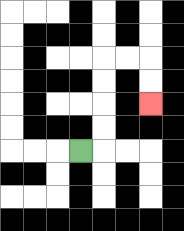{'start': '[3, 6]', 'end': '[6, 4]', 'path_directions': 'R,U,U,U,U,R,R,D,D', 'path_coordinates': '[[3, 6], [4, 6], [4, 5], [4, 4], [4, 3], [4, 2], [5, 2], [6, 2], [6, 3], [6, 4]]'}